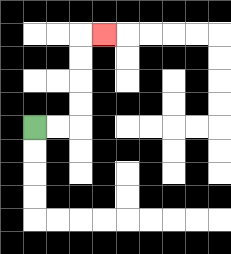{'start': '[1, 5]', 'end': '[4, 1]', 'path_directions': 'R,R,U,U,U,U,R', 'path_coordinates': '[[1, 5], [2, 5], [3, 5], [3, 4], [3, 3], [3, 2], [3, 1], [4, 1]]'}